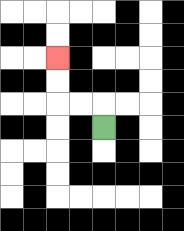{'start': '[4, 5]', 'end': '[2, 2]', 'path_directions': 'U,L,L,U,U', 'path_coordinates': '[[4, 5], [4, 4], [3, 4], [2, 4], [2, 3], [2, 2]]'}